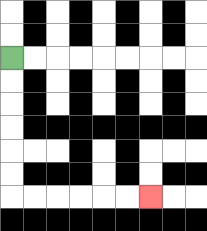{'start': '[0, 2]', 'end': '[6, 8]', 'path_directions': 'D,D,D,D,D,D,R,R,R,R,R,R', 'path_coordinates': '[[0, 2], [0, 3], [0, 4], [0, 5], [0, 6], [0, 7], [0, 8], [1, 8], [2, 8], [3, 8], [4, 8], [5, 8], [6, 8]]'}